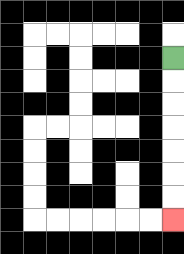{'start': '[7, 2]', 'end': '[7, 9]', 'path_directions': 'D,D,D,D,D,D,D', 'path_coordinates': '[[7, 2], [7, 3], [7, 4], [7, 5], [7, 6], [7, 7], [7, 8], [7, 9]]'}